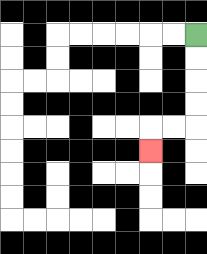{'start': '[8, 1]', 'end': '[6, 6]', 'path_directions': 'D,D,D,D,L,L,D', 'path_coordinates': '[[8, 1], [8, 2], [8, 3], [8, 4], [8, 5], [7, 5], [6, 5], [6, 6]]'}